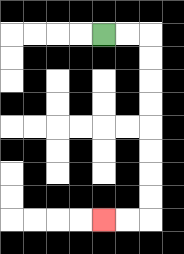{'start': '[4, 1]', 'end': '[4, 9]', 'path_directions': 'R,R,D,D,D,D,D,D,D,D,L,L', 'path_coordinates': '[[4, 1], [5, 1], [6, 1], [6, 2], [6, 3], [6, 4], [6, 5], [6, 6], [6, 7], [6, 8], [6, 9], [5, 9], [4, 9]]'}